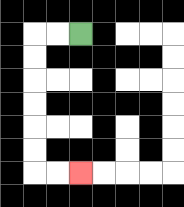{'start': '[3, 1]', 'end': '[3, 7]', 'path_directions': 'L,L,D,D,D,D,D,D,R,R', 'path_coordinates': '[[3, 1], [2, 1], [1, 1], [1, 2], [1, 3], [1, 4], [1, 5], [1, 6], [1, 7], [2, 7], [3, 7]]'}